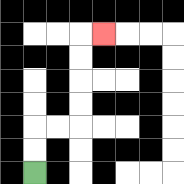{'start': '[1, 7]', 'end': '[4, 1]', 'path_directions': 'U,U,R,R,U,U,U,U,R', 'path_coordinates': '[[1, 7], [1, 6], [1, 5], [2, 5], [3, 5], [3, 4], [3, 3], [3, 2], [3, 1], [4, 1]]'}